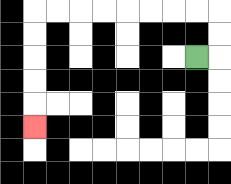{'start': '[8, 2]', 'end': '[1, 5]', 'path_directions': 'R,U,U,L,L,L,L,L,L,L,L,D,D,D,D,D', 'path_coordinates': '[[8, 2], [9, 2], [9, 1], [9, 0], [8, 0], [7, 0], [6, 0], [5, 0], [4, 0], [3, 0], [2, 0], [1, 0], [1, 1], [1, 2], [1, 3], [1, 4], [1, 5]]'}